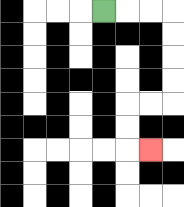{'start': '[4, 0]', 'end': '[6, 6]', 'path_directions': 'R,R,R,D,D,D,D,L,L,D,D,R', 'path_coordinates': '[[4, 0], [5, 0], [6, 0], [7, 0], [7, 1], [7, 2], [7, 3], [7, 4], [6, 4], [5, 4], [5, 5], [5, 6], [6, 6]]'}